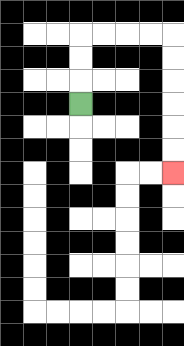{'start': '[3, 4]', 'end': '[7, 7]', 'path_directions': 'U,U,U,R,R,R,R,D,D,D,D,D,D', 'path_coordinates': '[[3, 4], [3, 3], [3, 2], [3, 1], [4, 1], [5, 1], [6, 1], [7, 1], [7, 2], [7, 3], [7, 4], [7, 5], [7, 6], [7, 7]]'}